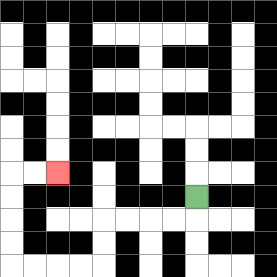{'start': '[8, 8]', 'end': '[2, 7]', 'path_directions': 'D,L,L,L,L,D,D,L,L,L,L,U,U,U,U,R,R', 'path_coordinates': '[[8, 8], [8, 9], [7, 9], [6, 9], [5, 9], [4, 9], [4, 10], [4, 11], [3, 11], [2, 11], [1, 11], [0, 11], [0, 10], [0, 9], [0, 8], [0, 7], [1, 7], [2, 7]]'}